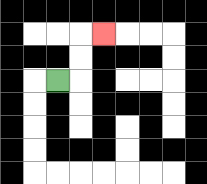{'start': '[2, 3]', 'end': '[4, 1]', 'path_directions': 'R,U,U,R', 'path_coordinates': '[[2, 3], [3, 3], [3, 2], [3, 1], [4, 1]]'}